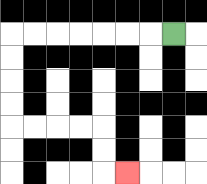{'start': '[7, 1]', 'end': '[5, 7]', 'path_directions': 'L,L,L,L,L,L,L,D,D,D,D,R,R,R,R,D,D,R', 'path_coordinates': '[[7, 1], [6, 1], [5, 1], [4, 1], [3, 1], [2, 1], [1, 1], [0, 1], [0, 2], [0, 3], [0, 4], [0, 5], [1, 5], [2, 5], [3, 5], [4, 5], [4, 6], [4, 7], [5, 7]]'}